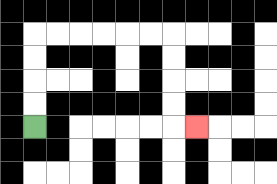{'start': '[1, 5]', 'end': '[8, 5]', 'path_directions': 'U,U,U,U,R,R,R,R,R,R,D,D,D,D,R', 'path_coordinates': '[[1, 5], [1, 4], [1, 3], [1, 2], [1, 1], [2, 1], [3, 1], [4, 1], [5, 1], [6, 1], [7, 1], [7, 2], [7, 3], [7, 4], [7, 5], [8, 5]]'}